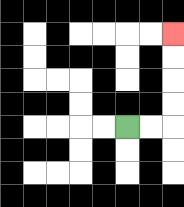{'start': '[5, 5]', 'end': '[7, 1]', 'path_directions': 'R,R,U,U,U,U', 'path_coordinates': '[[5, 5], [6, 5], [7, 5], [7, 4], [7, 3], [7, 2], [7, 1]]'}